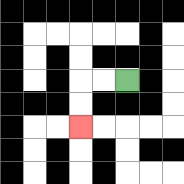{'start': '[5, 3]', 'end': '[3, 5]', 'path_directions': 'L,L,D,D', 'path_coordinates': '[[5, 3], [4, 3], [3, 3], [3, 4], [3, 5]]'}